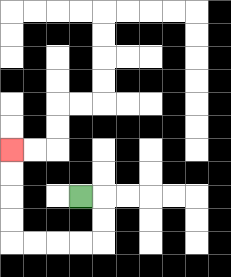{'start': '[3, 8]', 'end': '[0, 6]', 'path_directions': 'R,D,D,L,L,L,L,U,U,U,U', 'path_coordinates': '[[3, 8], [4, 8], [4, 9], [4, 10], [3, 10], [2, 10], [1, 10], [0, 10], [0, 9], [0, 8], [0, 7], [0, 6]]'}